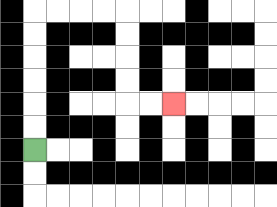{'start': '[1, 6]', 'end': '[7, 4]', 'path_directions': 'U,U,U,U,U,U,R,R,R,R,D,D,D,D,R,R', 'path_coordinates': '[[1, 6], [1, 5], [1, 4], [1, 3], [1, 2], [1, 1], [1, 0], [2, 0], [3, 0], [4, 0], [5, 0], [5, 1], [5, 2], [5, 3], [5, 4], [6, 4], [7, 4]]'}